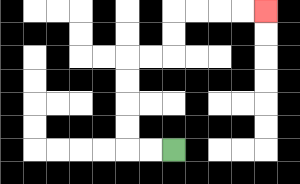{'start': '[7, 6]', 'end': '[11, 0]', 'path_directions': 'L,L,U,U,U,U,R,R,U,U,R,R,R,R', 'path_coordinates': '[[7, 6], [6, 6], [5, 6], [5, 5], [5, 4], [5, 3], [5, 2], [6, 2], [7, 2], [7, 1], [7, 0], [8, 0], [9, 0], [10, 0], [11, 0]]'}